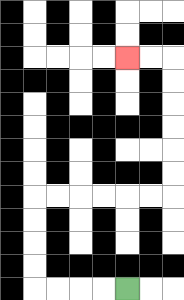{'start': '[5, 12]', 'end': '[5, 2]', 'path_directions': 'L,L,L,L,U,U,U,U,R,R,R,R,R,R,U,U,U,U,U,U,L,L', 'path_coordinates': '[[5, 12], [4, 12], [3, 12], [2, 12], [1, 12], [1, 11], [1, 10], [1, 9], [1, 8], [2, 8], [3, 8], [4, 8], [5, 8], [6, 8], [7, 8], [7, 7], [7, 6], [7, 5], [7, 4], [7, 3], [7, 2], [6, 2], [5, 2]]'}